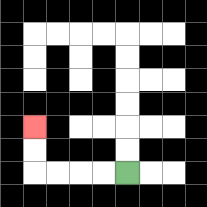{'start': '[5, 7]', 'end': '[1, 5]', 'path_directions': 'L,L,L,L,U,U', 'path_coordinates': '[[5, 7], [4, 7], [3, 7], [2, 7], [1, 7], [1, 6], [1, 5]]'}